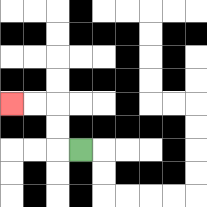{'start': '[3, 6]', 'end': '[0, 4]', 'path_directions': 'L,U,U,L,L', 'path_coordinates': '[[3, 6], [2, 6], [2, 5], [2, 4], [1, 4], [0, 4]]'}